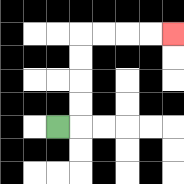{'start': '[2, 5]', 'end': '[7, 1]', 'path_directions': 'R,U,U,U,U,R,R,R,R', 'path_coordinates': '[[2, 5], [3, 5], [3, 4], [3, 3], [3, 2], [3, 1], [4, 1], [5, 1], [6, 1], [7, 1]]'}